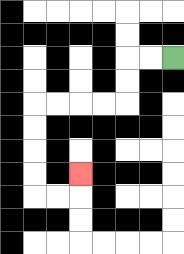{'start': '[7, 2]', 'end': '[3, 7]', 'path_directions': 'L,L,D,D,L,L,L,L,D,D,D,D,R,R,U', 'path_coordinates': '[[7, 2], [6, 2], [5, 2], [5, 3], [5, 4], [4, 4], [3, 4], [2, 4], [1, 4], [1, 5], [1, 6], [1, 7], [1, 8], [2, 8], [3, 8], [3, 7]]'}